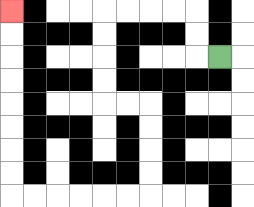{'start': '[9, 2]', 'end': '[0, 0]', 'path_directions': 'L,U,U,L,L,L,L,D,D,D,D,R,R,D,D,D,D,L,L,L,L,L,L,U,U,U,U,U,U,U,U', 'path_coordinates': '[[9, 2], [8, 2], [8, 1], [8, 0], [7, 0], [6, 0], [5, 0], [4, 0], [4, 1], [4, 2], [4, 3], [4, 4], [5, 4], [6, 4], [6, 5], [6, 6], [6, 7], [6, 8], [5, 8], [4, 8], [3, 8], [2, 8], [1, 8], [0, 8], [0, 7], [0, 6], [0, 5], [0, 4], [0, 3], [0, 2], [0, 1], [0, 0]]'}